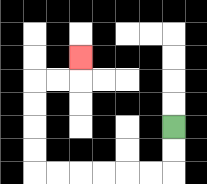{'start': '[7, 5]', 'end': '[3, 2]', 'path_directions': 'D,D,L,L,L,L,L,L,U,U,U,U,R,R,U', 'path_coordinates': '[[7, 5], [7, 6], [7, 7], [6, 7], [5, 7], [4, 7], [3, 7], [2, 7], [1, 7], [1, 6], [1, 5], [1, 4], [1, 3], [2, 3], [3, 3], [3, 2]]'}